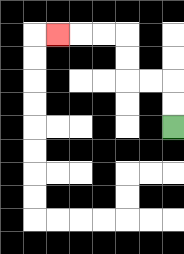{'start': '[7, 5]', 'end': '[2, 1]', 'path_directions': 'U,U,L,L,U,U,L,L,L', 'path_coordinates': '[[7, 5], [7, 4], [7, 3], [6, 3], [5, 3], [5, 2], [5, 1], [4, 1], [3, 1], [2, 1]]'}